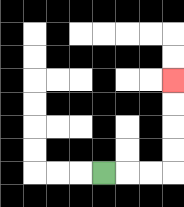{'start': '[4, 7]', 'end': '[7, 3]', 'path_directions': 'R,R,R,U,U,U,U', 'path_coordinates': '[[4, 7], [5, 7], [6, 7], [7, 7], [7, 6], [7, 5], [7, 4], [7, 3]]'}